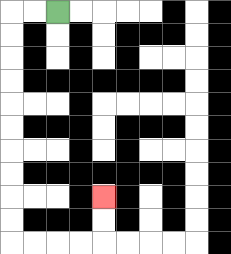{'start': '[2, 0]', 'end': '[4, 8]', 'path_directions': 'L,L,D,D,D,D,D,D,D,D,D,D,R,R,R,R,U,U', 'path_coordinates': '[[2, 0], [1, 0], [0, 0], [0, 1], [0, 2], [0, 3], [0, 4], [0, 5], [0, 6], [0, 7], [0, 8], [0, 9], [0, 10], [1, 10], [2, 10], [3, 10], [4, 10], [4, 9], [4, 8]]'}